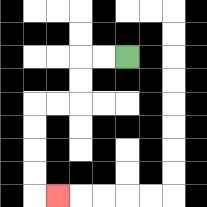{'start': '[5, 2]', 'end': '[2, 8]', 'path_directions': 'L,L,D,D,L,L,D,D,D,D,R', 'path_coordinates': '[[5, 2], [4, 2], [3, 2], [3, 3], [3, 4], [2, 4], [1, 4], [1, 5], [1, 6], [1, 7], [1, 8], [2, 8]]'}